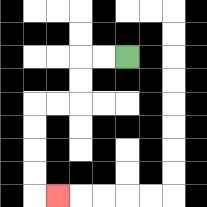{'start': '[5, 2]', 'end': '[2, 8]', 'path_directions': 'L,L,D,D,L,L,D,D,D,D,R', 'path_coordinates': '[[5, 2], [4, 2], [3, 2], [3, 3], [3, 4], [2, 4], [1, 4], [1, 5], [1, 6], [1, 7], [1, 8], [2, 8]]'}